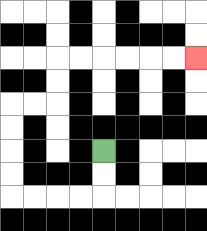{'start': '[4, 6]', 'end': '[8, 2]', 'path_directions': 'D,D,L,L,L,L,U,U,U,U,R,R,U,U,R,R,R,R,R,R', 'path_coordinates': '[[4, 6], [4, 7], [4, 8], [3, 8], [2, 8], [1, 8], [0, 8], [0, 7], [0, 6], [0, 5], [0, 4], [1, 4], [2, 4], [2, 3], [2, 2], [3, 2], [4, 2], [5, 2], [6, 2], [7, 2], [8, 2]]'}